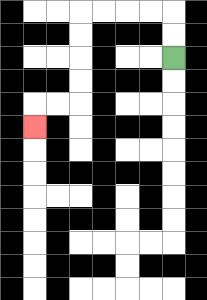{'start': '[7, 2]', 'end': '[1, 5]', 'path_directions': 'U,U,L,L,L,L,D,D,D,D,L,L,D', 'path_coordinates': '[[7, 2], [7, 1], [7, 0], [6, 0], [5, 0], [4, 0], [3, 0], [3, 1], [3, 2], [3, 3], [3, 4], [2, 4], [1, 4], [1, 5]]'}